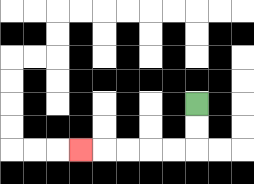{'start': '[8, 4]', 'end': '[3, 6]', 'path_directions': 'D,D,L,L,L,L,L', 'path_coordinates': '[[8, 4], [8, 5], [8, 6], [7, 6], [6, 6], [5, 6], [4, 6], [3, 6]]'}